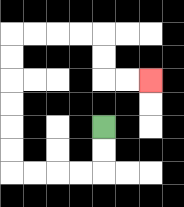{'start': '[4, 5]', 'end': '[6, 3]', 'path_directions': 'D,D,L,L,L,L,U,U,U,U,U,U,R,R,R,R,D,D,R,R', 'path_coordinates': '[[4, 5], [4, 6], [4, 7], [3, 7], [2, 7], [1, 7], [0, 7], [0, 6], [0, 5], [0, 4], [0, 3], [0, 2], [0, 1], [1, 1], [2, 1], [3, 1], [4, 1], [4, 2], [4, 3], [5, 3], [6, 3]]'}